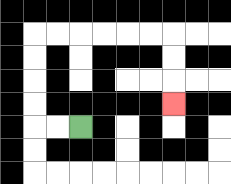{'start': '[3, 5]', 'end': '[7, 4]', 'path_directions': 'L,L,U,U,U,U,R,R,R,R,R,R,D,D,D', 'path_coordinates': '[[3, 5], [2, 5], [1, 5], [1, 4], [1, 3], [1, 2], [1, 1], [2, 1], [3, 1], [4, 1], [5, 1], [6, 1], [7, 1], [7, 2], [7, 3], [7, 4]]'}